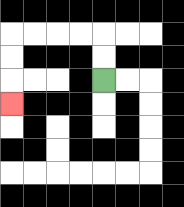{'start': '[4, 3]', 'end': '[0, 4]', 'path_directions': 'U,U,L,L,L,L,D,D,D', 'path_coordinates': '[[4, 3], [4, 2], [4, 1], [3, 1], [2, 1], [1, 1], [0, 1], [0, 2], [0, 3], [0, 4]]'}